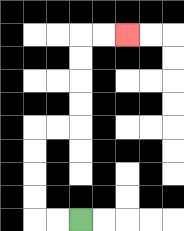{'start': '[3, 9]', 'end': '[5, 1]', 'path_directions': 'L,L,U,U,U,U,R,R,U,U,U,U,R,R', 'path_coordinates': '[[3, 9], [2, 9], [1, 9], [1, 8], [1, 7], [1, 6], [1, 5], [2, 5], [3, 5], [3, 4], [3, 3], [3, 2], [3, 1], [4, 1], [5, 1]]'}